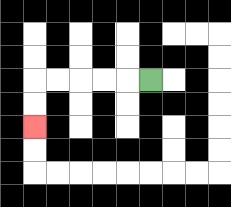{'start': '[6, 3]', 'end': '[1, 5]', 'path_directions': 'L,L,L,L,L,D,D', 'path_coordinates': '[[6, 3], [5, 3], [4, 3], [3, 3], [2, 3], [1, 3], [1, 4], [1, 5]]'}